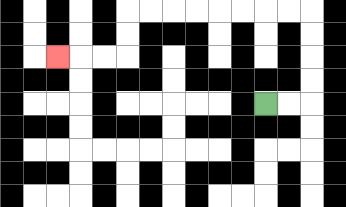{'start': '[11, 4]', 'end': '[2, 2]', 'path_directions': 'R,R,U,U,U,U,L,L,L,L,L,L,L,L,D,D,L,L,L', 'path_coordinates': '[[11, 4], [12, 4], [13, 4], [13, 3], [13, 2], [13, 1], [13, 0], [12, 0], [11, 0], [10, 0], [9, 0], [8, 0], [7, 0], [6, 0], [5, 0], [5, 1], [5, 2], [4, 2], [3, 2], [2, 2]]'}